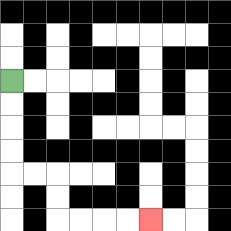{'start': '[0, 3]', 'end': '[6, 9]', 'path_directions': 'D,D,D,D,R,R,D,D,R,R,R,R', 'path_coordinates': '[[0, 3], [0, 4], [0, 5], [0, 6], [0, 7], [1, 7], [2, 7], [2, 8], [2, 9], [3, 9], [4, 9], [5, 9], [6, 9]]'}